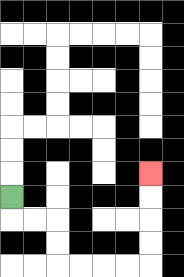{'start': '[0, 8]', 'end': '[6, 7]', 'path_directions': 'D,R,R,D,D,R,R,R,R,U,U,U,U', 'path_coordinates': '[[0, 8], [0, 9], [1, 9], [2, 9], [2, 10], [2, 11], [3, 11], [4, 11], [5, 11], [6, 11], [6, 10], [6, 9], [6, 8], [6, 7]]'}